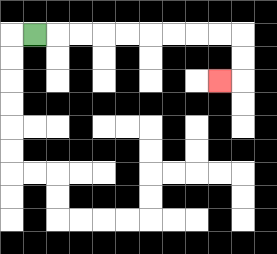{'start': '[1, 1]', 'end': '[9, 3]', 'path_directions': 'R,R,R,R,R,R,R,R,R,D,D,L', 'path_coordinates': '[[1, 1], [2, 1], [3, 1], [4, 1], [5, 1], [6, 1], [7, 1], [8, 1], [9, 1], [10, 1], [10, 2], [10, 3], [9, 3]]'}